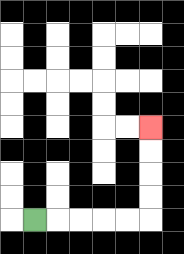{'start': '[1, 9]', 'end': '[6, 5]', 'path_directions': 'R,R,R,R,R,U,U,U,U', 'path_coordinates': '[[1, 9], [2, 9], [3, 9], [4, 9], [5, 9], [6, 9], [6, 8], [6, 7], [6, 6], [6, 5]]'}